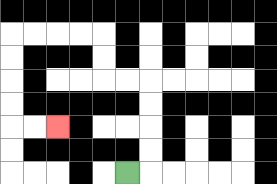{'start': '[5, 7]', 'end': '[2, 5]', 'path_directions': 'R,U,U,U,U,L,L,U,U,L,L,L,L,D,D,D,D,R,R', 'path_coordinates': '[[5, 7], [6, 7], [6, 6], [6, 5], [6, 4], [6, 3], [5, 3], [4, 3], [4, 2], [4, 1], [3, 1], [2, 1], [1, 1], [0, 1], [0, 2], [0, 3], [0, 4], [0, 5], [1, 5], [2, 5]]'}